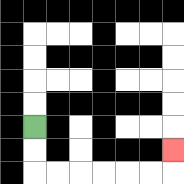{'start': '[1, 5]', 'end': '[7, 6]', 'path_directions': 'D,D,R,R,R,R,R,R,U', 'path_coordinates': '[[1, 5], [1, 6], [1, 7], [2, 7], [3, 7], [4, 7], [5, 7], [6, 7], [7, 7], [7, 6]]'}